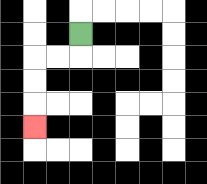{'start': '[3, 1]', 'end': '[1, 5]', 'path_directions': 'D,L,L,D,D,D', 'path_coordinates': '[[3, 1], [3, 2], [2, 2], [1, 2], [1, 3], [1, 4], [1, 5]]'}